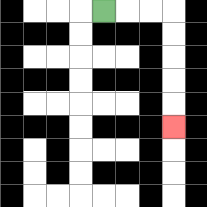{'start': '[4, 0]', 'end': '[7, 5]', 'path_directions': 'R,R,R,D,D,D,D,D', 'path_coordinates': '[[4, 0], [5, 0], [6, 0], [7, 0], [7, 1], [7, 2], [7, 3], [7, 4], [7, 5]]'}